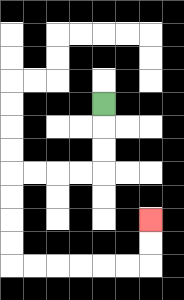{'start': '[4, 4]', 'end': '[6, 9]', 'path_directions': 'D,D,D,L,L,L,L,D,D,D,D,R,R,R,R,R,R,U,U', 'path_coordinates': '[[4, 4], [4, 5], [4, 6], [4, 7], [3, 7], [2, 7], [1, 7], [0, 7], [0, 8], [0, 9], [0, 10], [0, 11], [1, 11], [2, 11], [3, 11], [4, 11], [5, 11], [6, 11], [6, 10], [6, 9]]'}